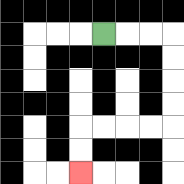{'start': '[4, 1]', 'end': '[3, 7]', 'path_directions': 'R,R,R,D,D,D,D,L,L,L,L,D,D', 'path_coordinates': '[[4, 1], [5, 1], [6, 1], [7, 1], [7, 2], [7, 3], [7, 4], [7, 5], [6, 5], [5, 5], [4, 5], [3, 5], [3, 6], [3, 7]]'}